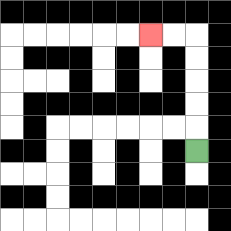{'start': '[8, 6]', 'end': '[6, 1]', 'path_directions': 'U,U,U,U,U,L,L', 'path_coordinates': '[[8, 6], [8, 5], [8, 4], [8, 3], [8, 2], [8, 1], [7, 1], [6, 1]]'}